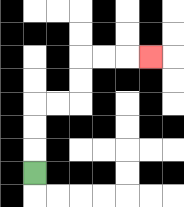{'start': '[1, 7]', 'end': '[6, 2]', 'path_directions': 'U,U,U,R,R,U,U,R,R,R', 'path_coordinates': '[[1, 7], [1, 6], [1, 5], [1, 4], [2, 4], [3, 4], [3, 3], [3, 2], [4, 2], [5, 2], [6, 2]]'}